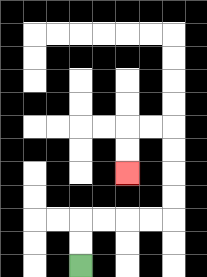{'start': '[3, 11]', 'end': '[5, 7]', 'path_directions': 'U,U,R,R,R,R,U,U,U,U,L,L,D,D', 'path_coordinates': '[[3, 11], [3, 10], [3, 9], [4, 9], [5, 9], [6, 9], [7, 9], [7, 8], [7, 7], [7, 6], [7, 5], [6, 5], [5, 5], [5, 6], [5, 7]]'}